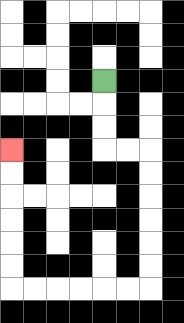{'start': '[4, 3]', 'end': '[0, 6]', 'path_directions': 'D,D,D,R,R,D,D,D,D,D,D,L,L,L,L,L,L,U,U,U,U,U,U', 'path_coordinates': '[[4, 3], [4, 4], [4, 5], [4, 6], [5, 6], [6, 6], [6, 7], [6, 8], [6, 9], [6, 10], [6, 11], [6, 12], [5, 12], [4, 12], [3, 12], [2, 12], [1, 12], [0, 12], [0, 11], [0, 10], [0, 9], [0, 8], [0, 7], [0, 6]]'}